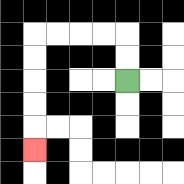{'start': '[5, 3]', 'end': '[1, 6]', 'path_directions': 'U,U,L,L,L,L,D,D,D,D,D', 'path_coordinates': '[[5, 3], [5, 2], [5, 1], [4, 1], [3, 1], [2, 1], [1, 1], [1, 2], [1, 3], [1, 4], [1, 5], [1, 6]]'}